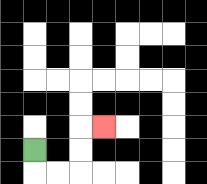{'start': '[1, 6]', 'end': '[4, 5]', 'path_directions': 'D,R,R,U,U,R', 'path_coordinates': '[[1, 6], [1, 7], [2, 7], [3, 7], [3, 6], [3, 5], [4, 5]]'}